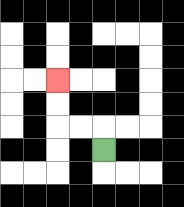{'start': '[4, 6]', 'end': '[2, 3]', 'path_directions': 'U,L,L,U,U', 'path_coordinates': '[[4, 6], [4, 5], [3, 5], [2, 5], [2, 4], [2, 3]]'}